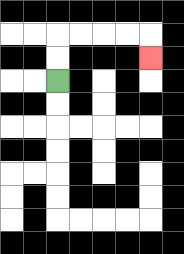{'start': '[2, 3]', 'end': '[6, 2]', 'path_directions': 'U,U,R,R,R,R,D', 'path_coordinates': '[[2, 3], [2, 2], [2, 1], [3, 1], [4, 1], [5, 1], [6, 1], [6, 2]]'}